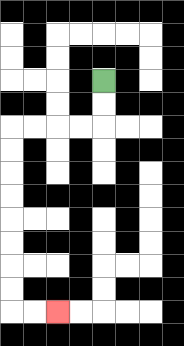{'start': '[4, 3]', 'end': '[2, 13]', 'path_directions': 'D,D,L,L,L,L,D,D,D,D,D,D,D,D,R,R', 'path_coordinates': '[[4, 3], [4, 4], [4, 5], [3, 5], [2, 5], [1, 5], [0, 5], [0, 6], [0, 7], [0, 8], [0, 9], [0, 10], [0, 11], [0, 12], [0, 13], [1, 13], [2, 13]]'}